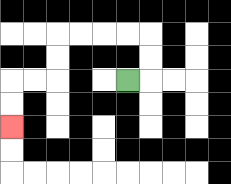{'start': '[5, 3]', 'end': '[0, 5]', 'path_directions': 'R,U,U,L,L,L,L,D,D,L,L,D,D', 'path_coordinates': '[[5, 3], [6, 3], [6, 2], [6, 1], [5, 1], [4, 1], [3, 1], [2, 1], [2, 2], [2, 3], [1, 3], [0, 3], [0, 4], [0, 5]]'}